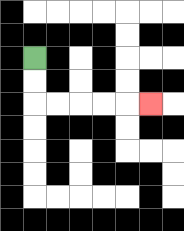{'start': '[1, 2]', 'end': '[6, 4]', 'path_directions': 'D,D,R,R,R,R,R', 'path_coordinates': '[[1, 2], [1, 3], [1, 4], [2, 4], [3, 4], [4, 4], [5, 4], [6, 4]]'}